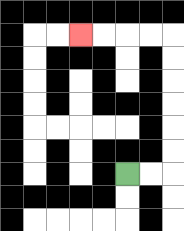{'start': '[5, 7]', 'end': '[3, 1]', 'path_directions': 'R,R,U,U,U,U,U,U,L,L,L,L', 'path_coordinates': '[[5, 7], [6, 7], [7, 7], [7, 6], [7, 5], [7, 4], [7, 3], [7, 2], [7, 1], [6, 1], [5, 1], [4, 1], [3, 1]]'}